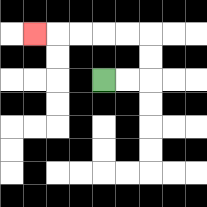{'start': '[4, 3]', 'end': '[1, 1]', 'path_directions': 'R,R,U,U,L,L,L,L,L', 'path_coordinates': '[[4, 3], [5, 3], [6, 3], [6, 2], [6, 1], [5, 1], [4, 1], [3, 1], [2, 1], [1, 1]]'}